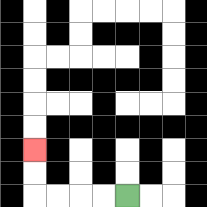{'start': '[5, 8]', 'end': '[1, 6]', 'path_directions': 'L,L,L,L,U,U', 'path_coordinates': '[[5, 8], [4, 8], [3, 8], [2, 8], [1, 8], [1, 7], [1, 6]]'}